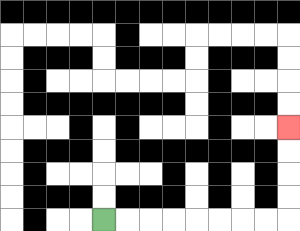{'start': '[4, 9]', 'end': '[12, 5]', 'path_directions': 'R,R,R,R,R,R,R,R,U,U,U,U', 'path_coordinates': '[[4, 9], [5, 9], [6, 9], [7, 9], [8, 9], [9, 9], [10, 9], [11, 9], [12, 9], [12, 8], [12, 7], [12, 6], [12, 5]]'}